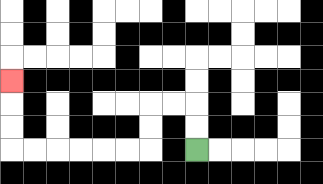{'start': '[8, 6]', 'end': '[0, 3]', 'path_directions': 'U,U,L,L,D,D,L,L,L,L,L,L,U,U,U', 'path_coordinates': '[[8, 6], [8, 5], [8, 4], [7, 4], [6, 4], [6, 5], [6, 6], [5, 6], [4, 6], [3, 6], [2, 6], [1, 6], [0, 6], [0, 5], [0, 4], [0, 3]]'}